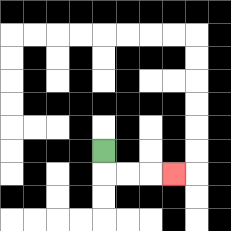{'start': '[4, 6]', 'end': '[7, 7]', 'path_directions': 'D,R,R,R', 'path_coordinates': '[[4, 6], [4, 7], [5, 7], [6, 7], [7, 7]]'}